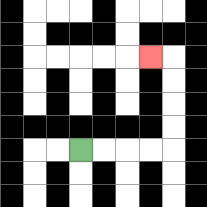{'start': '[3, 6]', 'end': '[6, 2]', 'path_directions': 'R,R,R,R,U,U,U,U,L', 'path_coordinates': '[[3, 6], [4, 6], [5, 6], [6, 6], [7, 6], [7, 5], [7, 4], [7, 3], [7, 2], [6, 2]]'}